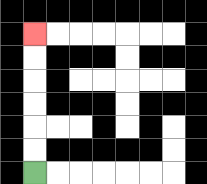{'start': '[1, 7]', 'end': '[1, 1]', 'path_directions': 'U,U,U,U,U,U', 'path_coordinates': '[[1, 7], [1, 6], [1, 5], [1, 4], [1, 3], [1, 2], [1, 1]]'}